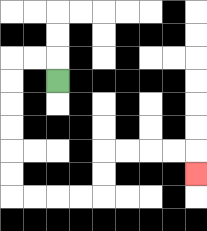{'start': '[2, 3]', 'end': '[8, 7]', 'path_directions': 'U,L,L,D,D,D,D,D,D,R,R,R,R,U,U,R,R,R,R,D', 'path_coordinates': '[[2, 3], [2, 2], [1, 2], [0, 2], [0, 3], [0, 4], [0, 5], [0, 6], [0, 7], [0, 8], [1, 8], [2, 8], [3, 8], [4, 8], [4, 7], [4, 6], [5, 6], [6, 6], [7, 6], [8, 6], [8, 7]]'}